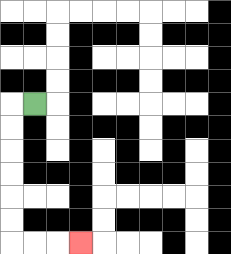{'start': '[1, 4]', 'end': '[3, 10]', 'path_directions': 'L,D,D,D,D,D,D,R,R,R', 'path_coordinates': '[[1, 4], [0, 4], [0, 5], [0, 6], [0, 7], [0, 8], [0, 9], [0, 10], [1, 10], [2, 10], [3, 10]]'}